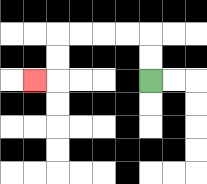{'start': '[6, 3]', 'end': '[1, 3]', 'path_directions': 'U,U,L,L,L,L,D,D,L', 'path_coordinates': '[[6, 3], [6, 2], [6, 1], [5, 1], [4, 1], [3, 1], [2, 1], [2, 2], [2, 3], [1, 3]]'}